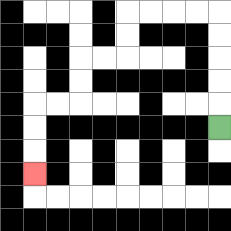{'start': '[9, 5]', 'end': '[1, 7]', 'path_directions': 'U,U,U,U,U,L,L,L,L,D,D,L,L,D,D,L,L,D,D,D', 'path_coordinates': '[[9, 5], [9, 4], [9, 3], [9, 2], [9, 1], [9, 0], [8, 0], [7, 0], [6, 0], [5, 0], [5, 1], [5, 2], [4, 2], [3, 2], [3, 3], [3, 4], [2, 4], [1, 4], [1, 5], [1, 6], [1, 7]]'}